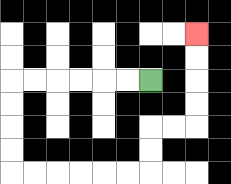{'start': '[6, 3]', 'end': '[8, 1]', 'path_directions': 'L,L,L,L,L,L,D,D,D,D,R,R,R,R,R,R,U,U,R,R,U,U,U,U', 'path_coordinates': '[[6, 3], [5, 3], [4, 3], [3, 3], [2, 3], [1, 3], [0, 3], [0, 4], [0, 5], [0, 6], [0, 7], [1, 7], [2, 7], [3, 7], [4, 7], [5, 7], [6, 7], [6, 6], [6, 5], [7, 5], [8, 5], [8, 4], [8, 3], [8, 2], [8, 1]]'}